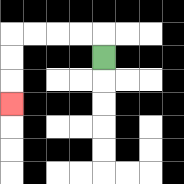{'start': '[4, 2]', 'end': '[0, 4]', 'path_directions': 'U,L,L,L,L,D,D,D', 'path_coordinates': '[[4, 2], [4, 1], [3, 1], [2, 1], [1, 1], [0, 1], [0, 2], [0, 3], [0, 4]]'}